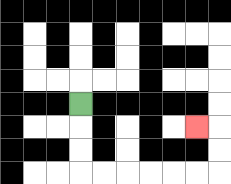{'start': '[3, 4]', 'end': '[8, 5]', 'path_directions': 'D,D,D,R,R,R,R,R,R,U,U,L', 'path_coordinates': '[[3, 4], [3, 5], [3, 6], [3, 7], [4, 7], [5, 7], [6, 7], [7, 7], [8, 7], [9, 7], [9, 6], [9, 5], [8, 5]]'}